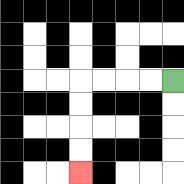{'start': '[7, 3]', 'end': '[3, 7]', 'path_directions': 'L,L,L,L,D,D,D,D', 'path_coordinates': '[[7, 3], [6, 3], [5, 3], [4, 3], [3, 3], [3, 4], [3, 5], [3, 6], [3, 7]]'}